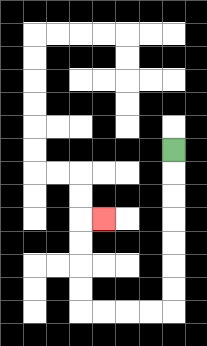{'start': '[7, 6]', 'end': '[4, 9]', 'path_directions': 'D,D,D,D,D,D,D,L,L,L,L,U,U,U,U,R', 'path_coordinates': '[[7, 6], [7, 7], [7, 8], [7, 9], [7, 10], [7, 11], [7, 12], [7, 13], [6, 13], [5, 13], [4, 13], [3, 13], [3, 12], [3, 11], [3, 10], [3, 9], [4, 9]]'}